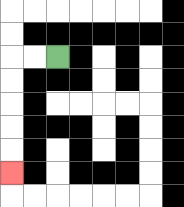{'start': '[2, 2]', 'end': '[0, 7]', 'path_directions': 'L,L,D,D,D,D,D', 'path_coordinates': '[[2, 2], [1, 2], [0, 2], [0, 3], [0, 4], [0, 5], [0, 6], [0, 7]]'}